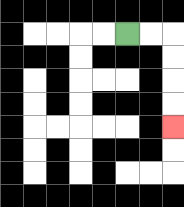{'start': '[5, 1]', 'end': '[7, 5]', 'path_directions': 'R,R,D,D,D,D', 'path_coordinates': '[[5, 1], [6, 1], [7, 1], [7, 2], [7, 3], [7, 4], [7, 5]]'}